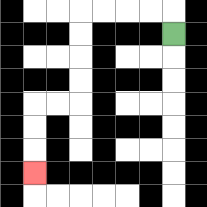{'start': '[7, 1]', 'end': '[1, 7]', 'path_directions': 'U,L,L,L,L,D,D,D,D,L,L,D,D,D', 'path_coordinates': '[[7, 1], [7, 0], [6, 0], [5, 0], [4, 0], [3, 0], [3, 1], [3, 2], [3, 3], [3, 4], [2, 4], [1, 4], [1, 5], [1, 6], [1, 7]]'}